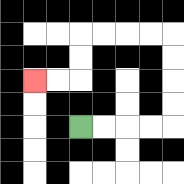{'start': '[3, 5]', 'end': '[1, 3]', 'path_directions': 'R,R,R,R,U,U,U,U,L,L,L,L,D,D,L,L', 'path_coordinates': '[[3, 5], [4, 5], [5, 5], [6, 5], [7, 5], [7, 4], [7, 3], [7, 2], [7, 1], [6, 1], [5, 1], [4, 1], [3, 1], [3, 2], [3, 3], [2, 3], [1, 3]]'}